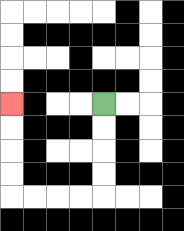{'start': '[4, 4]', 'end': '[0, 4]', 'path_directions': 'D,D,D,D,L,L,L,L,U,U,U,U', 'path_coordinates': '[[4, 4], [4, 5], [4, 6], [4, 7], [4, 8], [3, 8], [2, 8], [1, 8], [0, 8], [0, 7], [0, 6], [0, 5], [0, 4]]'}